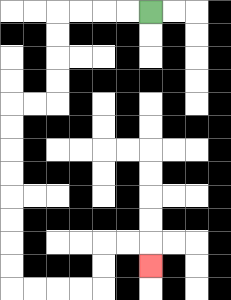{'start': '[6, 0]', 'end': '[6, 11]', 'path_directions': 'L,L,L,L,D,D,D,D,L,L,D,D,D,D,D,D,D,D,R,R,R,R,U,U,R,R,D', 'path_coordinates': '[[6, 0], [5, 0], [4, 0], [3, 0], [2, 0], [2, 1], [2, 2], [2, 3], [2, 4], [1, 4], [0, 4], [0, 5], [0, 6], [0, 7], [0, 8], [0, 9], [0, 10], [0, 11], [0, 12], [1, 12], [2, 12], [3, 12], [4, 12], [4, 11], [4, 10], [5, 10], [6, 10], [6, 11]]'}